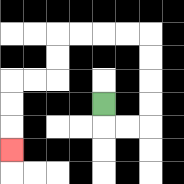{'start': '[4, 4]', 'end': '[0, 6]', 'path_directions': 'D,R,R,U,U,U,U,L,L,L,L,D,D,L,L,D,D,D', 'path_coordinates': '[[4, 4], [4, 5], [5, 5], [6, 5], [6, 4], [6, 3], [6, 2], [6, 1], [5, 1], [4, 1], [3, 1], [2, 1], [2, 2], [2, 3], [1, 3], [0, 3], [0, 4], [0, 5], [0, 6]]'}